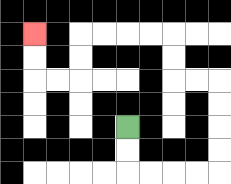{'start': '[5, 5]', 'end': '[1, 1]', 'path_directions': 'D,D,R,R,R,R,U,U,U,U,L,L,U,U,L,L,L,L,D,D,L,L,U,U', 'path_coordinates': '[[5, 5], [5, 6], [5, 7], [6, 7], [7, 7], [8, 7], [9, 7], [9, 6], [9, 5], [9, 4], [9, 3], [8, 3], [7, 3], [7, 2], [7, 1], [6, 1], [5, 1], [4, 1], [3, 1], [3, 2], [3, 3], [2, 3], [1, 3], [1, 2], [1, 1]]'}